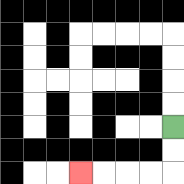{'start': '[7, 5]', 'end': '[3, 7]', 'path_directions': 'D,D,L,L,L,L', 'path_coordinates': '[[7, 5], [7, 6], [7, 7], [6, 7], [5, 7], [4, 7], [3, 7]]'}